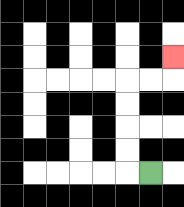{'start': '[6, 7]', 'end': '[7, 2]', 'path_directions': 'L,U,U,U,U,R,R,U', 'path_coordinates': '[[6, 7], [5, 7], [5, 6], [5, 5], [5, 4], [5, 3], [6, 3], [7, 3], [7, 2]]'}